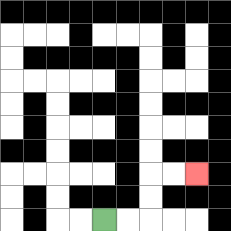{'start': '[4, 9]', 'end': '[8, 7]', 'path_directions': 'R,R,U,U,R,R', 'path_coordinates': '[[4, 9], [5, 9], [6, 9], [6, 8], [6, 7], [7, 7], [8, 7]]'}